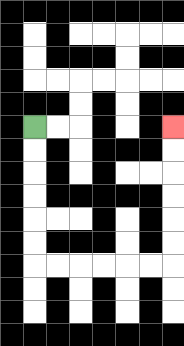{'start': '[1, 5]', 'end': '[7, 5]', 'path_directions': 'D,D,D,D,D,D,R,R,R,R,R,R,U,U,U,U,U,U', 'path_coordinates': '[[1, 5], [1, 6], [1, 7], [1, 8], [1, 9], [1, 10], [1, 11], [2, 11], [3, 11], [4, 11], [5, 11], [6, 11], [7, 11], [7, 10], [7, 9], [7, 8], [7, 7], [7, 6], [7, 5]]'}